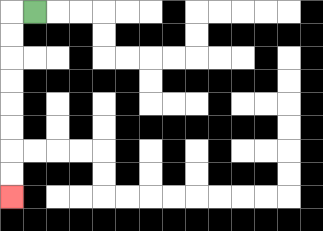{'start': '[1, 0]', 'end': '[0, 8]', 'path_directions': 'L,D,D,D,D,D,D,D,D', 'path_coordinates': '[[1, 0], [0, 0], [0, 1], [0, 2], [0, 3], [0, 4], [0, 5], [0, 6], [0, 7], [0, 8]]'}